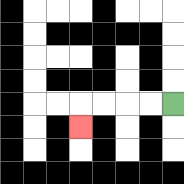{'start': '[7, 4]', 'end': '[3, 5]', 'path_directions': 'L,L,L,L,D', 'path_coordinates': '[[7, 4], [6, 4], [5, 4], [4, 4], [3, 4], [3, 5]]'}